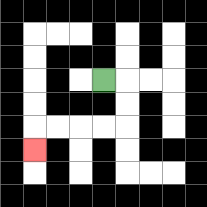{'start': '[4, 3]', 'end': '[1, 6]', 'path_directions': 'R,D,D,L,L,L,L,D', 'path_coordinates': '[[4, 3], [5, 3], [5, 4], [5, 5], [4, 5], [3, 5], [2, 5], [1, 5], [1, 6]]'}